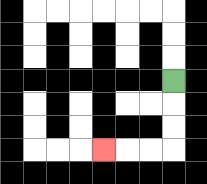{'start': '[7, 3]', 'end': '[4, 6]', 'path_directions': 'D,D,D,L,L,L', 'path_coordinates': '[[7, 3], [7, 4], [7, 5], [7, 6], [6, 6], [5, 6], [4, 6]]'}